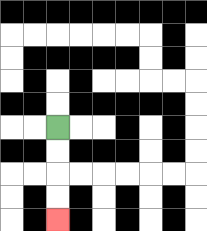{'start': '[2, 5]', 'end': '[2, 9]', 'path_directions': 'D,D,D,D', 'path_coordinates': '[[2, 5], [2, 6], [2, 7], [2, 8], [2, 9]]'}